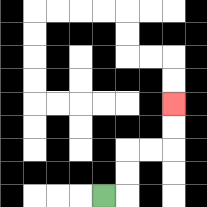{'start': '[4, 8]', 'end': '[7, 4]', 'path_directions': 'R,U,U,R,R,U,U', 'path_coordinates': '[[4, 8], [5, 8], [5, 7], [5, 6], [6, 6], [7, 6], [7, 5], [7, 4]]'}